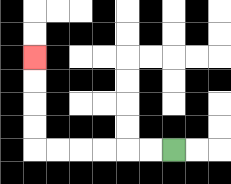{'start': '[7, 6]', 'end': '[1, 2]', 'path_directions': 'L,L,L,L,L,L,U,U,U,U', 'path_coordinates': '[[7, 6], [6, 6], [5, 6], [4, 6], [3, 6], [2, 6], [1, 6], [1, 5], [1, 4], [1, 3], [1, 2]]'}